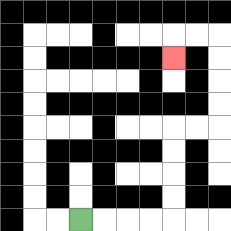{'start': '[3, 9]', 'end': '[7, 2]', 'path_directions': 'R,R,R,R,U,U,U,U,R,R,U,U,U,U,L,L,D', 'path_coordinates': '[[3, 9], [4, 9], [5, 9], [6, 9], [7, 9], [7, 8], [7, 7], [7, 6], [7, 5], [8, 5], [9, 5], [9, 4], [9, 3], [9, 2], [9, 1], [8, 1], [7, 1], [7, 2]]'}